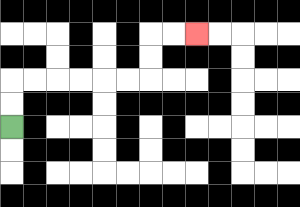{'start': '[0, 5]', 'end': '[8, 1]', 'path_directions': 'U,U,R,R,R,R,R,R,U,U,R,R', 'path_coordinates': '[[0, 5], [0, 4], [0, 3], [1, 3], [2, 3], [3, 3], [4, 3], [5, 3], [6, 3], [6, 2], [6, 1], [7, 1], [8, 1]]'}